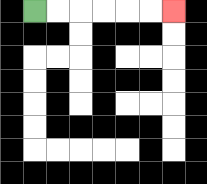{'start': '[1, 0]', 'end': '[7, 0]', 'path_directions': 'R,R,R,R,R,R', 'path_coordinates': '[[1, 0], [2, 0], [3, 0], [4, 0], [5, 0], [6, 0], [7, 0]]'}